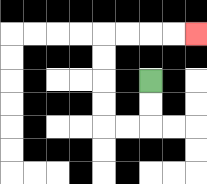{'start': '[6, 3]', 'end': '[8, 1]', 'path_directions': 'D,D,L,L,U,U,U,U,R,R,R,R', 'path_coordinates': '[[6, 3], [6, 4], [6, 5], [5, 5], [4, 5], [4, 4], [4, 3], [4, 2], [4, 1], [5, 1], [6, 1], [7, 1], [8, 1]]'}